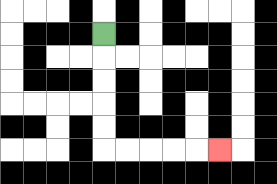{'start': '[4, 1]', 'end': '[9, 6]', 'path_directions': 'D,D,D,D,D,R,R,R,R,R', 'path_coordinates': '[[4, 1], [4, 2], [4, 3], [4, 4], [4, 5], [4, 6], [5, 6], [6, 6], [7, 6], [8, 6], [9, 6]]'}